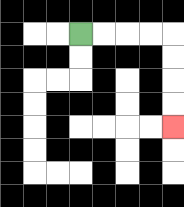{'start': '[3, 1]', 'end': '[7, 5]', 'path_directions': 'R,R,R,R,D,D,D,D', 'path_coordinates': '[[3, 1], [4, 1], [5, 1], [6, 1], [7, 1], [7, 2], [7, 3], [7, 4], [7, 5]]'}